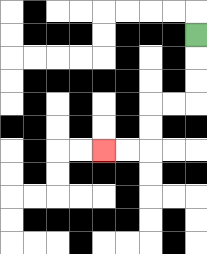{'start': '[8, 1]', 'end': '[4, 6]', 'path_directions': 'D,D,D,L,L,D,D,L,L', 'path_coordinates': '[[8, 1], [8, 2], [8, 3], [8, 4], [7, 4], [6, 4], [6, 5], [6, 6], [5, 6], [4, 6]]'}